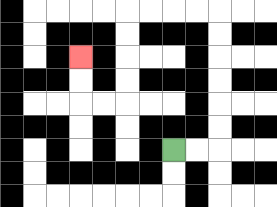{'start': '[7, 6]', 'end': '[3, 2]', 'path_directions': 'R,R,U,U,U,U,U,U,L,L,L,L,D,D,D,D,L,L,U,U', 'path_coordinates': '[[7, 6], [8, 6], [9, 6], [9, 5], [9, 4], [9, 3], [9, 2], [9, 1], [9, 0], [8, 0], [7, 0], [6, 0], [5, 0], [5, 1], [5, 2], [5, 3], [5, 4], [4, 4], [3, 4], [3, 3], [3, 2]]'}